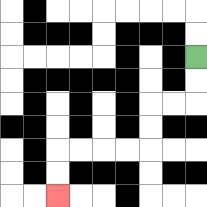{'start': '[8, 2]', 'end': '[2, 8]', 'path_directions': 'D,D,L,L,D,D,L,L,L,L,D,D', 'path_coordinates': '[[8, 2], [8, 3], [8, 4], [7, 4], [6, 4], [6, 5], [6, 6], [5, 6], [4, 6], [3, 6], [2, 6], [2, 7], [2, 8]]'}